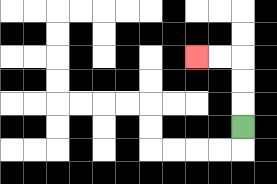{'start': '[10, 5]', 'end': '[8, 2]', 'path_directions': 'U,U,U,L,L', 'path_coordinates': '[[10, 5], [10, 4], [10, 3], [10, 2], [9, 2], [8, 2]]'}